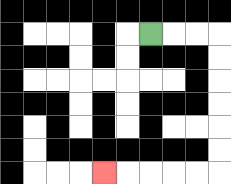{'start': '[6, 1]', 'end': '[4, 7]', 'path_directions': 'R,R,R,D,D,D,D,D,D,L,L,L,L,L', 'path_coordinates': '[[6, 1], [7, 1], [8, 1], [9, 1], [9, 2], [9, 3], [9, 4], [9, 5], [9, 6], [9, 7], [8, 7], [7, 7], [6, 7], [5, 7], [4, 7]]'}